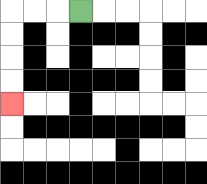{'start': '[3, 0]', 'end': '[0, 4]', 'path_directions': 'L,L,L,D,D,D,D', 'path_coordinates': '[[3, 0], [2, 0], [1, 0], [0, 0], [0, 1], [0, 2], [0, 3], [0, 4]]'}